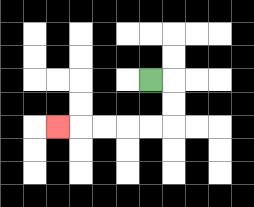{'start': '[6, 3]', 'end': '[2, 5]', 'path_directions': 'R,D,D,L,L,L,L,L', 'path_coordinates': '[[6, 3], [7, 3], [7, 4], [7, 5], [6, 5], [5, 5], [4, 5], [3, 5], [2, 5]]'}